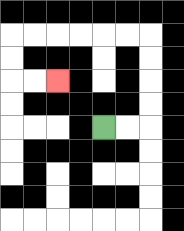{'start': '[4, 5]', 'end': '[2, 3]', 'path_directions': 'R,R,U,U,U,U,L,L,L,L,L,L,D,D,R,R', 'path_coordinates': '[[4, 5], [5, 5], [6, 5], [6, 4], [6, 3], [6, 2], [6, 1], [5, 1], [4, 1], [3, 1], [2, 1], [1, 1], [0, 1], [0, 2], [0, 3], [1, 3], [2, 3]]'}